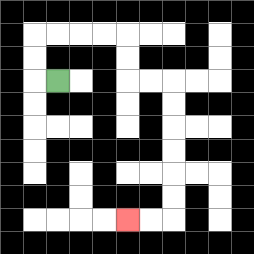{'start': '[2, 3]', 'end': '[5, 9]', 'path_directions': 'L,U,U,R,R,R,R,D,D,R,R,D,D,D,D,D,D,L,L', 'path_coordinates': '[[2, 3], [1, 3], [1, 2], [1, 1], [2, 1], [3, 1], [4, 1], [5, 1], [5, 2], [5, 3], [6, 3], [7, 3], [7, 4], [7, 5], [7, 6], [7, 7], [7, 8], [7, 9], [6, 9], [5, 9]]'}